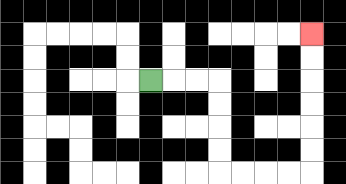{'start': '[6, 3]', 'end': '[13, 1]', 'path_directions': 'R,R,R,D,D,D,D,R,R,R,R,U,U,U,U,U,U', 'path_coordinates': '[[6, 3], [7, 3], [8, 3], [9, 3], [9, 4], [9, 5], [9, 6], [9, 7], [10, 7], [11, 7], [12, 7], [13, 7], [13, 6], [13, 5], [13, 4], [13, 3], [13, 2], [13, 1]]'}